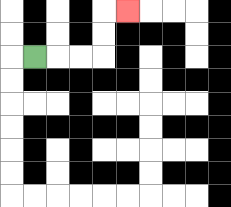{'start': '[1, 2]', 'end': '[5, 0]', 'path_directions': 'R,R,R,U,U,R', 'path_coordinates': '[[1, 2], [2, 2], [3, 2], [4, 2], [4, 1], [4, 0], [5, 0]]'}